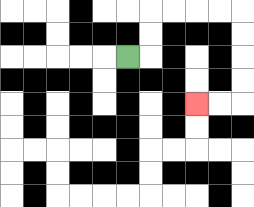{'start': '[5, 2]', 'end': '[8, 4]', 'path_directions': 'R,U,U,R,R,R,R,D,D,D,D,L,L', 'path_coordinates': '[[5, 2], [6, 2], [6, 1], [6, 0], [7, 0], [8, 0], [9, 0], [10, 0], [10, 1], [10, 2], [10, 3], [10, 4], [9, 4], [8, 4]]'}